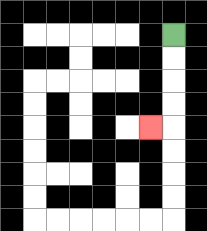{'start': '[7, 1]', 'end': '[6, 5]', 'path_directions': 'D,D,D,D,L', 'path_coordinates': '[[7, 1], [7, 2], [7, 3], [7, 4], [7, 5], [6, 5]]'}